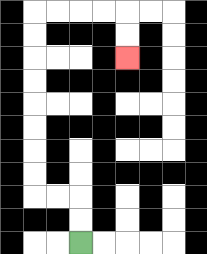{'start': '[3, 10]', 'end': '[5, 2]', 'path_directions': 'U,U,L,L,U,U,U,U,U,U,U,U,R,R,R,R,D,D', 'path_coordinates': '[[3, 10], [3, 9], [3, 8], [2, 8], [1, 8], [1, 7], [1, 6], [1, 5], [1, 4], [1, 3], [1, 2], [1, 1], [1, 0], [2, 0], [3, 0], [4, 0], [5, 0], [5, 1], [5, 2]]'}